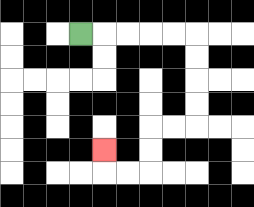{'start': '[3, 1]', 'end': '[4, 6]', 'path_directions': 'R,R,R,R,R,D,D,D,D,L,L,D,D,L,L,U', 'path_coordinates': '[[3, 1], [4, 1], [5, 1], [6, 1], [7, 1], [8, 1], [8, 2], [8, 3], [8, 4], [8, 5], [7, 5], [6, 5], [6, 6], [6, 7], [5, 7], [4, 7], [4, 6]]'}